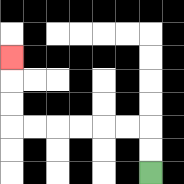{'start': '[6, 7]', 'end': '[0, 2]', 'path_directions': 'U,U,L,L,L,L,L,L,U,U,U', 'path_coordinates': '[[6, 7], [6, 6], [6, 5], [5, 5], [4, 5], [3, 5], [2, 5], [1, 5], [0, 5], [0, 4], [0, 3], [0, 2]]'}